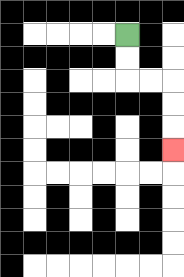{'start': '[5, 1]', 'end': '[7, 6]', 'path_directions': 'D,D,R,R,D,D,D', 'path_coordinates': '[[5, 1], [5, 2], [5, 3], [6, 3], [7, 3], [7, 4], [7, 5], [7, 6]]'}